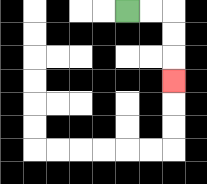{'start': '[5, 0]', 'end': '[7, 3]', 'path_directions': 'R,R,D,D,D', 'path_coordinates': '[[5, 0], [6, 0], [7, 0], [7, 1], [7, 2], [7, 3]]'}